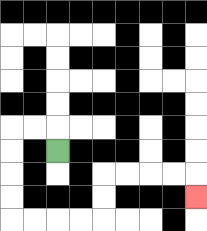{'start': '[2, 6]', 'end': '[8, 8]', 'path_directions': 'U,L,L,D,D,D,D,R,R,R,R,U,U,R,R,R,R,D', 'path_coordinates': '[[2, 6], [2, 5], [1, 5], [0, 5], [0, 6], [0, 7], [0, 8], [0, 9], [1, 9], [2, 9], [3, 9], [4, 9], [4, 8], [4, 7], [5, 7], [6, 7], [7, 7], [8, 7], [8, 8]]'}